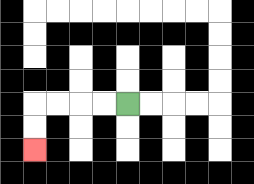{'start': '[5, 4]', 'end': '[1, 6]', 'path_directions': 'L,L,L,L,D,D', 'path_coordinates': '[[5, 4], [4, 4], [3, 4], [2, 4], [1, 4], [1, 5], [1, 6]]'}